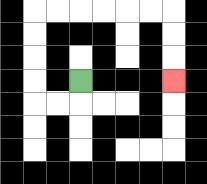{'start': '[3, 3]', 'end': '[7, 3]', 'path_directions': 'D,L,L,U,U,U,U,R,R,R,R,R,R,D,D,D', 'path_coordinates': '[[3, 3], [3, 4], [2, 4], [1, 4], [1, 3], [1, 2], [1, 1], [1, 0], [2, 0], [3, 0], [4, 0], [5, 0], [6, 0], [7, 0], [7, 1], [7, 2], [7, 3]]'}